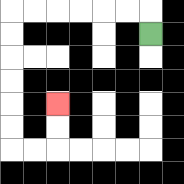{'start': '[6, 1]', 'end': '[2, 4]', 'path_directions': 'U,L,L,L,L,L,L,D,D,D,D,D,D,R,R,U,U', 'path_coordinates': '[[6, 1], [6, 0], [5, 0], [4, 0], [3, 0], [2, 0], [1, 0], [0, 0], [0, 1], [0, 2], [0, 3], [0, 4], [0, 5], [0, 6], [1, 6], [2, 6], [2, 5], [2, 4]]'}